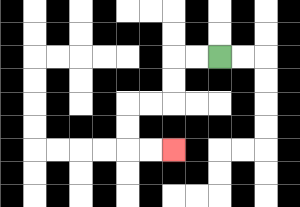{'start': '[9, 2]', 'end': '[7, 6]', 'path_directions': 'L,L,D,D,L,L,D,D,R,R', 'path_coordinates': '[[9, 2], [8, 2], [7, 2], [7, 3], [7, 4], [6, 4], [5, 4], [5, 5], [5, 6], [6, 6], [7, 6]]'}